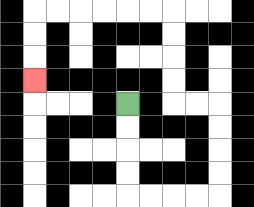{'start': '[5, 4]', 'end': '[1, 3]', 'path_directions': 'D,D,D,D,R,R,R,R,U,U,U,U,L,L,U,U,U,U,L,L,L,L,L,L,D,D,D', 'path_coordinates': '[[5, 4], [5, 5], [5, 6], [5, 7], [5, 8], [6, 8], [7, 8], [8, 8], [9, 8], [9, 7], [9, 6], [9, 5], [9, 4], [8, 4], [7, 4], [7, 3], [7, 2], [7, 1], [7, 0], [6, 0], [5, 0], [4, 0], [3, 0], [2, 0], [1, 0], [1, 1], [1, 2], [1, 3]]'}